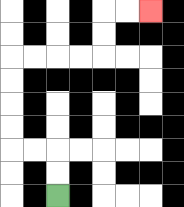{'start': '[2, 8]', 'end': '[6, 0]', 'path_directions': 'U,U,L,L,U,U,U,U,R,R,R,R,U,U,R,R', 'path_coordinates': '[[2, 8], [2, 7], [2, 6], [1, 6], [0, 6], [0, 5], [0, 4], [0, 3], [0, 2], [1, 2], [2, 2], [3, 2], [4, 2], [4, 1], [4, 0], [5, 0], [6, 0]]'}